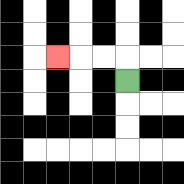{'start': '[5, 3]', 'end': '[2, 2]', 'path_directions': 'U,L,L,L', 'path_coordinates': '[[5, 3], [5, 2], [4, 2], [3, 2], [2, 2]]'}